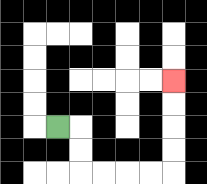{'start': '[2, 5]', 'end': '[7, 3]', 'path_directions': 'R,D,D,R,R,R,R,U,U,U,U', 'path_coordinates': '[[2, 5], [3, 5], [3, 6], [3, 7], [4, 7], [5, 7], [6, 7], [7, 7], [7, 6], [7, 5], [7, 4], [7, 3]]'}